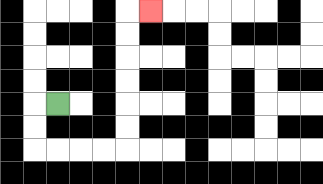{'start': '[2, 4]', 'end': '[6, 0]', 'path_directions': 'L,D,D,R,R,R,R,U,U,U,U,U,U,R', 'path_coordinates': '[[2, 4], [1, 4], [1, 5], [1, 6], [2, 6], [3, 6], [4, 6], [5, 6], [5, 5], [5, 4], [5, 3], [5, 2], [5, 1], [5, 0], [6, 0]]'}